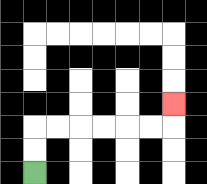{'start': '[1, 7]', 'end': '[7, 4]', 'path_directions': 'U,U,R,R,R,R,R,R,U', 'path_coordinates': '[[1, 7], [1, 6], [1, 5], [2, 5], [3, 5], [4, 5], [5, 5], [6, 5], [7, 5], [7, 4]]'}